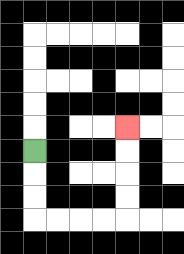{'start': '[1, 6]', 'end': '[5, 5]', 'path_directions': 'D,D,D,R,R,R,R,U,U,U,U', 'path_coordinates': '[[1, 6], [1, 7], [1, 8], [1, 9], [2, 9], [3, 9], [4, 9], [5, 9], [5, 8], [5, 7], [5, 6], [5, 5]]'}